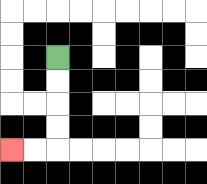{'start': '[2, 2]', 'end': '[0, 6]', 'path_directions': 'D,D,D,D,L,L', 'path_coordinates': '[[2, 2], [2, 3], [2, 4], [2, 5], [2, 6], [1, 6], [0, 6]]'}